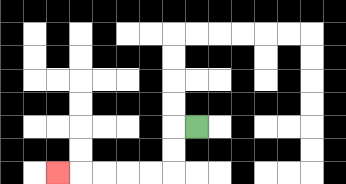{'start': '[8, 5]', 'end': '[2, 7]', 'path_directions': 'L,D,D,L,L,L,L,L', 'path_coordinates': '[[8, 5], [7, 5], [7, 6], [7, 7], [6, 7], [5, 7], [4, 7], [3, 7], [2, 7]]'}